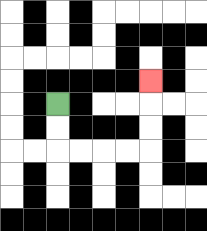{'start': '[2, 4]', 'end': '[6, 3]', 'path_directions': 'D,D,R,R,R,R,U,U,U', 'path_coordinates': '[[2, 4], [2, 5], [2, 6], [3, 6], [4, 6], [5, 6], [6, 6], [6, 5], [6, 4], [6, 3]]'}